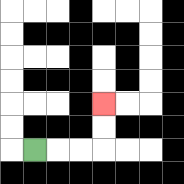{'start': '[1, 6]', 'end': '[4, 4]', 'path_directions': 'R,R,R,U,U', 'path_coordinates': '[[1, 6], [2, 6], [3, 6], [4, 6], [4, 5], [4, 4]]'}